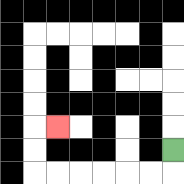{'start': '[7, 6]', 'end': '[2, 5]', 'path_directions': 'D,L,L,L,L,L,L,U,U,R', 'path_coordinates': '[[7, 6], [7, 7], [6, 7], [5, 7], [4, 7], [3, 7], [2, 7], [1, 7], [1, 6], [1, 5], [2, 5]]'}